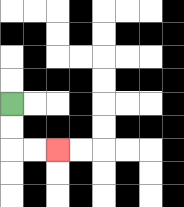{'start': '[0, 4]', 'end': '[2, 6]', 'path_directions': 'D,D,R,R', 'path_coordinates': '[[0, 4], [0, 5], [0, 6], [1, 6], [2, 6]]'}